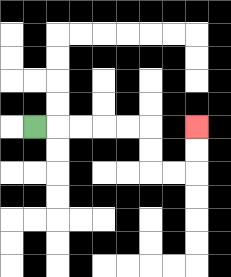{'start': '[1, 5]', 'end': '[8, 5]', 'path_directions': 'R,R,R,R,R,D,D,R,R,U,U', 'path_coordinates': '[[1, 5], [2, 5], [3, 5], [4, 5], [5, 5], [6, 5], [6, 6], [6, 7], [7, 7], [8, 7], [8, 6], [8, 5]]'}